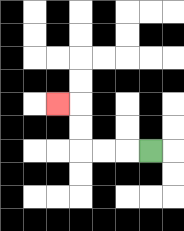{'start': '[6, 6]', 'end': '[2, 4]', 'path_directions': 'L,L,L,U,U,L', 'path_coordinates': '[[6, 6], [5, 6], [4, 6], [3, 6], [3, 5], [3, 4], [2, 4]]'}